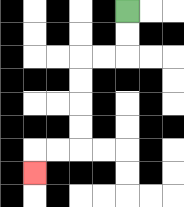{'start': '[5, 0]', 'end': '[1, 7]', 'path_directions': 'D,D,L,L,D,D,D,D,L,L,D', 'path_coordinates': '[[5, 0], [5, 1], [5, 2], [4, 2], [3, 2], [3, 3], [3, 4], [3, 5], [3, 6], [2, 6], [1, 6], [1, 7]]'}